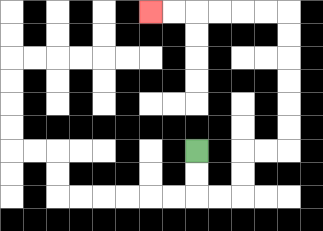{'start': '[8, 6]', 'end': '[6, 0]', 'path_directions': 'D,D,R,R,U,U,R,R,U,U,U,U,U,U,L,L,L,L,L,L', 'path_coordinates': '[[8, 6], [8, 7], [8, 8], [9, 8], [10, 8], [10, 7], [10, 6], [11, 6], [12, 6], [12, 5], [12, 4], [12, 3], [12, 2], [12, 1], [12, 0], [11, 0], [10, 0], [9, 0], [8, 0], [7, 0], [6, 0]]'}